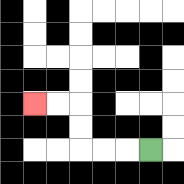{'start': '[6, 6]', 'end': '[1, 4]', 'path_directions': 'L,L,L,U,U,L,L', 'path_coordinates': '[[6, 6], [5, 6], [4, 6], [3, 6], [3, 5], [3, 4], [2, 4], [1, 4]]'}